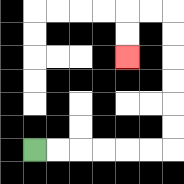{'start': '[1, 6]', 'end': '[5, 2]', 'path_directions': 'R,R,R,R,R,R,U,U,U,U,U,U,L,L,D,D', 'path_coordinates': '[[1, 6], [2, 6], [3, 6], [4, 6], [5, 6], [6, 6], [7, 6], [7, 5], [7, 4], [7, 3], [7, 2], [7, 1], [7, 0], [6, 0], [5, 0], [5, 1], [5, 2]]'}